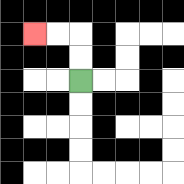{'start': '[3, 3]', 'end': '[1, 1]', 'path_directions': 'U,U,L,L', 'path_coordinates': '[[3, 3], [3, 2], [3, 1], [2, 1], [1, 1]]'}